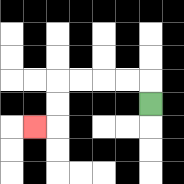{'start': '[6, 4]', 'end': '[1, 5]', 'path_directions': 'U,L,L,L,L,D,D,L', 'path_coordinates': '[[6, 4], [6, 3], [5, 3], [4, 3], [3, 3], [2, 3], [2, 4], [2, 5], [1, 5]]'}